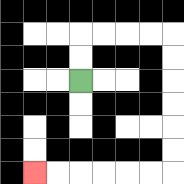{'start': '[3, 3]', 'end': '[1, 7]', 'path_directions': 'U,U,R,R,R,R,D,D,D,D,D,D,L,L,L,L,L,L', 'path_coordinates': '[[3, 3], [3, 2], [3, 1], [4, 1], [5, 1], [6, 1], [7, 1], [7, 2], [7, 3], [7, 4], [7, 5], [7, 6], [7, 7], [6, 7], [5, 7], [4, 7], [3, 7], [2, 7], [1, 7]]'}